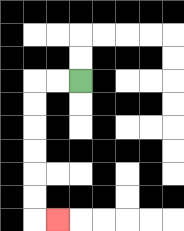{'start': '[3, 3]', 'end': '[2, 9]', 'path_directions': 'L,L,D,D,D,D,D,D,R', 'path_coordinates': '[[3, 3], [2, 3], [1, 3], [1, 4], [1, 5], [1, 6], [1, 7], [1, 8], [1, 9], [2, 9]]'}